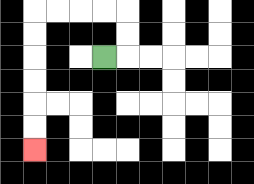{'start': '[4, 2]', 'end': '[1, 6]', 'path_directions': 'R,U,U,L,L,L,L,D,D,D,D,D,D', 'path_coordinates': '[[4, 2], [5, 2], [5, 1], [5, 0], [4, 0], [3, 0], [2, 0], [1, 0], [1, 1], [1, 2], [1, 3], [1, 4], [1, 5], [1, 6]]'}